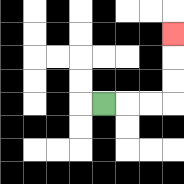{'start': '[4, 4]', 'end': '[7, 1]', 'path_directions': 'R,R,R,U,U,U', 'path_coordinates': '[[4, 4], [5, 4], [6, 4], [7, 4], [7, 3], [7, 2], [7, 1]]'}